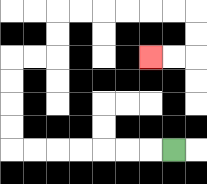{'start': '[7, 6]', 'end': '[6, 2]', 'path_directions': 'L,L,L,L,L,L,L,U,U,U,U,R,R,U,U,R,R,R,R,R,R,D,D,L,L', 'path_coordinates': '[[7, 6], [6, 6], [5, 6], [4, 6], [3, 6], [2, 6], [1, 6], [0, 6], [0, 5], [0, 4], [0, 3], [0, 2], [1, 2], [2, 2], [2, 1], [2, 0], [3, 0], [4, 0], [5, 0], [6, 0], [7, 0], [8, 0], [8, 1], [8, 2], [7, 2], [6, 2]]'}